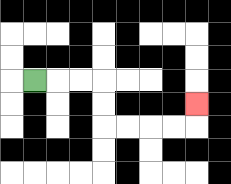{'start': '[1, 3]', 'end': '[8, 4]', 'path_directions': 'R,R,R,D,D,R,R,R,R,U', 'path_coordinates': '[[1, 3], [2, 3], [3, 3], [4, 3], [4, 4], [4, 5], [5, 5], [6, 5], [7, 5], [8, 5], [8, 4]]'}